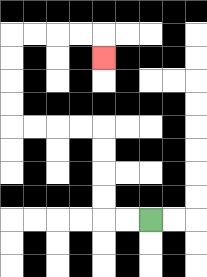{'start': '[6, 9]', 'end': '[4, 2]', 'path_directions': 'L,L,U,U,U,U,L,L,L,L,U,U,U,U,R,R,R,R,D', 'path_coordinates': '[[6, 9], [5, 9], [4, 9], [4, 8], [4, 7], [4, 6], [4, 5], [3, 5], [2, 5], [1, 5], [0, 5], [0, 4], [0, 3], [0, 2], [0, 1], [1, 1], [2, 1], [3, 1], [4, 1], [4, 2]]'}